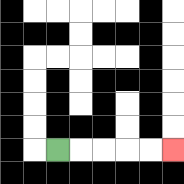{'start': '[2, 6]', 'end': '[7, 6]', 'path_directions': 'R,R,R,R,R', 'path_coordinates': '[[2, 6], [3, 6], [4, 6], [5, 6], [6, 6], [7, 6]]'}